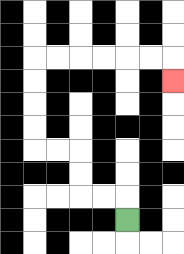{'start': '[5, 9]', 'end': '[7, 3]', 'path_directions': 'U,L,L,U,U,L,L,U,U,U,U,R,R,R,R,R,R,D', 'path_coordinates': '[[5, 9], [5, 8], [4, 8], [3, 8], [3, 7], [3, 6], [2, 6], [1, 6], [1, 5], [1, 4], [1, 3], [1, 2], [2, 2], [3, 2], [4, 2], [5, 2], [6, 2], [7, 2], [7, 3]]'}